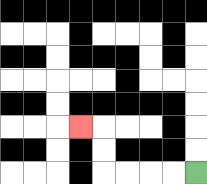{'start': '[8, 7]', 'end': '[3, 5]', 'path_directions': 'L,L,L,L,U,U,L', 'path_coordinates': '[[8, 7], [7, 7], [6, 7], [5, 7], [4, 7], [4, 6], [4, 5], [3, 5]]'}